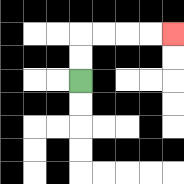{'start': '[3, 3]', 'end': '[7, 1]', 'path_directions': 'U,U,R,R,R,R', 'path_coordinates': '[[3, 3], [3, 2], [3, 1], [4, 1], [5, 1], [6, 1], [7, 1]]'}